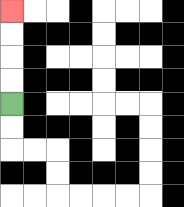{'start': '[0, 4]', 'end': '[0, 0]', 'path_directions': 'U,U,U,U', 'path_coordinates': '[[0, 4], [0, 3], [0, 2], [0, 1], [0, 0]]'}